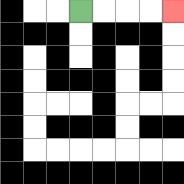{'start': '[3, 0]', 'end': '[7, 0]', 'path_directions': 'R,R,R,R', 'path_coordinates': '[[3, 0], [4, 0], [5, 0], [6, 0], [7, 0]]'}